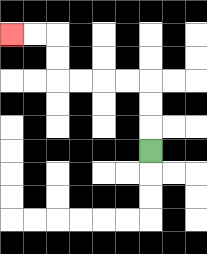{'start': '[6, 6]', 'end': '[0, 1]', 'path_directions': 'U,U,U,L,L,L,L,U,U,L,L', 'path_coordinates': '[[6, 6], [6, 5], [6, 4], [6, 3], [5, 3], [4, 3], [3, 3], [2, 3], [2, 2], [2, 1], [1, 1], [0, 1]]'}